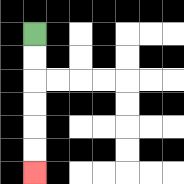{'start': '[1, 1]', 'end': '[1, 7]', 'path_directions': 'D,D,D,D,D,D', 'path_coordinates': '[[1, 1], [1, 2], [1, 3], [1, 4], [1, 5], [1, 6], [1, 7]]'}